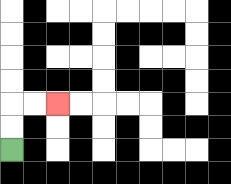{'start': '[0, 6]', 'end': '[2, 4]', 'path_directions': 'U,U,R,R', 'path_coordinates': '[[0, 6], [0, 5], [0, 4], [1, 4], [2, 4]]'}